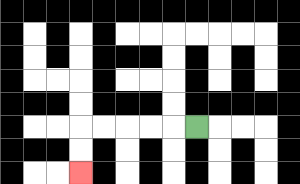{'start': '[8, 5]', 'end': '[3, 7]', 'path_directions': 'L,L,L,L,L,D,D', 'path_coordinates': '[[8, 5], [7, 5], [6, 5], [5, 5], [4, 5], [3, 5], [3, 6], [3, 7]]'}